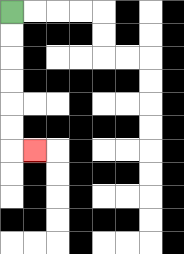{'start': '[0, 0]', 'end': '[1, 6]', 'path_directions': 'D,D,D,D,D,D,R', 'path_coordinates': '[[0, 0], [0, 1], [0, 2], [0, 3], [0, 4], [0, 5], [0, 6], [1, 6]]'}